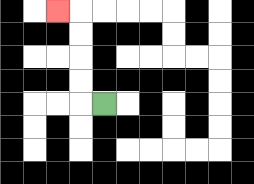{'start': '[4, 4]', 'end': '[2, 0]', 'path_directions': 'L,U,U,U,U,L', 'path_coordinates': '[[4, 4], [3, 4], [3, 3], [3, 2], [3, 1], [3, 0], [2, 0]]'}